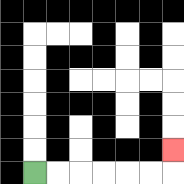{'start': '[1, 7]', 'end': '[7, 6]', 'path_directions': 'R,R,R,R,R,R,U', 'path_coordinates': '[[1, 7], [2, 7], [3, 7], [4, 7], [5, 7], [6, 7], [7, 7], [7, 6]]'}